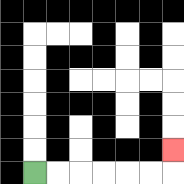{'start': '[1, 7]', 'end': '[7, 6]', 'path_directions': 'R,R,R,R,R,R,U', 'path_coordinates': '[[1, 7], [2, 7], [3, 7], [4, 7], [5, 7], [6, 7], [7, 7], [7, 6]]'}